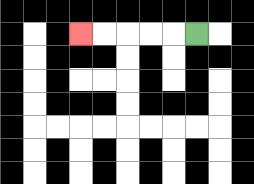{'start': '[8, 1]', 'end': '[3, 1]', 'path_directions': 'L,L,L,L,L', 'path_coordinates': '[[8, 1], [7, 1], [6, 1], [5, 1], [4, 1], [3, 1]]'}